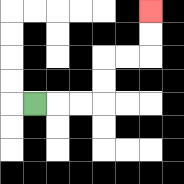{'start': '[1, 4]', 'end': '[6, 0]', 'path_directions': 'R,R,R,U,U,R,R,U,U', 'path_coordinates': '[[1, 4], [2, 4], [3, 4], [4, 4], [4, 3], [4, 2], [5, 2], [6, 2], [6, 1], [6, 0]]'}